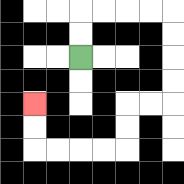{'start': '[3, 2]', 'end': '[1, 4]', 'path_directions': 'U,U,R,R,R,R,D,D,D,D,L,L,D,D,L,L,L,L,U,U', 'path_coordinates': '[[3, 2], [3, 1], [3, 0], [4, 0], [5, 0], [6, 0], [7, 0], [7, 1], [7, 2], [7, 3], [7, 4], [6, 4], [5, 4], [5, 5], [5, 6], [4, 6], [3, 6], [2, 6], [1, 6], [1, 5], [1, 4]]'}